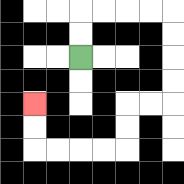{'start': '[3, 2]', 'end': '[1, 4]', 'path_directions': 'U,U,R,R,R,R,D,D,D,D,L,L,D,D,L,L,L,L,U,U', 'path_coordinates': '[[3, 2], [3, 1], [3, 0], [4, 0], [5, 0], [6, 0], [7, 0], [7, 1], [7, 2], [7, 3], [7, 4], [6, 4], [5, 4], [5, 5], [5, 6], [4, 6], [3, 6], [2, 6], [1, 6], [1, 5], [1, 4]]'}